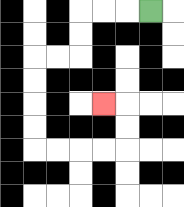{'start': '[6, 0]', 'end': '[4, 4]', 'path_directions': 'L,L,L,D,D,L,L,D,D,D,D,R,R,R,R,U,U,L', 'path_coordinates': '[[6, 0], [5, 0], [4, 0], [3, 0], [3, 1], [3, 2], [2, 2], [1, 2], [1, 3], [1, 4], [1, 5], [1, 6], [2, 6], [3, 6], [4, 6], [5, 6], [5, 5], [5, 4], [4, 4]]'}